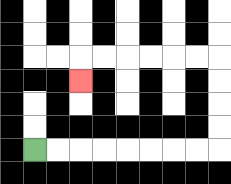{'start': '[1, 6]', 'end': '[3, 3]', 'path_directions': 'R,R,R,R,R,R,R,R,U,U,U,U,L,L,L,L,L,L,D', 'path_coordinates': '[[1, 6], [2, 6], [3, 6], [4, 6], [5, 6], [6, 6], [7, 6], [8, 6], [9, 6], [9, 5], [9, 4], [9, 3], [9, 2], [8, 2], [7, 2], [6, 2], [5, 2], [4, 2], [3, 2], [3, 3]]'}